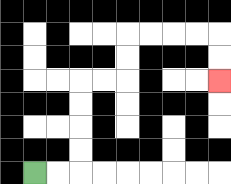{'start': '[1, 7]', 'end': '[9, 3]', 'path_directions': 'R,R,U,U,U,U,R,R,U,U,R,R,R,R,D,D', 'path_coordinates': '[[1, 7], [2, 7], [3, 7], [3, 6], [3, 5], [3, 4], [3, 3], [4, 3], [5, 3], [5, 2], [5, 1], [6, 1], [7, 1], [8, 1], [9, 1], [9, 2], [9, 3]]'}